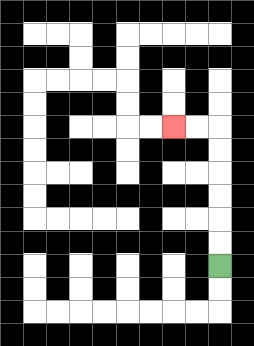{'start': '[9, 11]', 'end': '[7, 5]', 'path_directions': 'U,U,U,U,U,U,L,L', 'path_coordinates': '[[9, 11], [9, 10], [9, 9], [9, 8], [9, 7], [9, 6], [9, 5], [8, 5], [7, 5]]'}